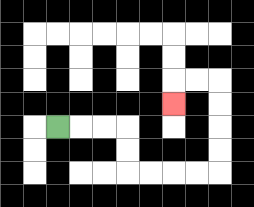{'start': '[2, 5]', 'end': '[7, 4]', 'path_directions': 'R,R,R,D,D,R,R,R,R,U,U,U,U,L,L,D', 'path_coordinates': '[[2, 5], [3, 5], [4, 5], [5, 5], [5, 6], [5, 7], [6, 7], [7, 7], [8, 7], [9, 7], [9, 6], [9, 5], [9, 4], [9, 3], [8, 3], [7, 3], [7, 4]]'}